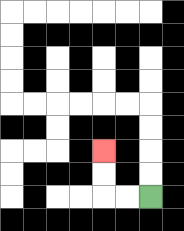{'start': '[6, 8]', 'end': '[4, 6]', 'path_directions': 'L,L,U,U', 'path_coordinates': '[[6, 8], [5, 8], [4, 8], [4, 7], [4, 6]]'}